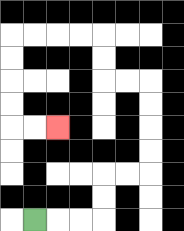{'start': '[1, 9]', 'end': '[2, 5]', 'path_directions': 'R,R,R,U,U,R,R,U,U,U,U,L,L,U,U,L,L,L,L,D,D,D,D,R,R', 'path_coordinates': '[[1, 9], [2, 9], [3, 9], [4, 9], [4, 8], [4, 7], [5, 7], [6, 7], [6, 6], [6, 5], [6, 4], [6, 3], [5, 3], [4, 3], [4, 2], [4, 1], [3, 1], [2, 1], [1, 1], [0, 1], [0, 2], [0, 3], [0, 4], [0, 5], [1, 5], [2, 5]]'}